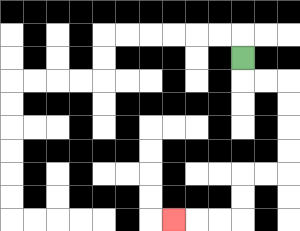{'start': '[10, 2]', 'end': '[7, 9]', 'path_directions': 'D,R,R,D,D,D,D,L,L,D,D,L,L,L', 'path_coordinates': '[[10, 2], [10, 3], [11, 3], [12, 3], [12, 4], [12, 5], [12, 6], [12, 7], [11, 7], [10, 7], [10, 8], [10, 9], [9, 9], [8, 9], [7, 9]]'}